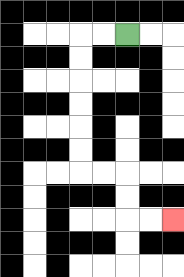{'start': '[5, 1]', 'end': '[7, 9]', 'path_directions': 'L,L,D,D,D,D,D,D,R,R,D,D,R,R', 'path_coordinates': '[[5, 1], [4, 1], [3, 1], [3, 2], [3, 3], [3, 4], [3, 5], [3, 6], [3, 7], [4, 7], [5, 7], [5, 8], [5, 9], [6, 9], [7, 9]]'}